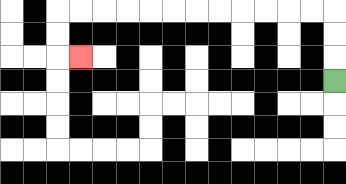{'start': '[14, 3]', 'end': '[3, 2]', 'path_directions': 'U,U,U,L,L,L,L,L,L,L,L,L,L,L,L,D,D,R', 'path_coordinates': '[[14, 3], [14, 2], [14, 1], [14, 0], [13, 0], [12, 0], [11, 0], [10, 0], [9, 0], [8, 0], [7, 0], [6, 0], [5, 0], [4, 0], [3, 0], [2, 0], [2, 1], [2, 2], [3, 2]]'}